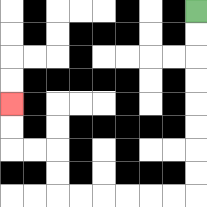{'start': '[8, 0]', 'end': '[0, 4]', 'path_directions': 'D,D,D,D,D,D,D,D,L,L,L,L,L,L,U,U,L,L,U,U', 'path_coordinates': '[[8, 0], [8, 1], [8, 2], [8, 3], [8, 4], [8, 5], [8, 6], [8, 7], [8, 8], [7, 8], [6, 8], [5, 8], [4, 8], [3, 8], [2, 8], [2, 7], [2, 6], [1, 6], [0, 6], [0, 5], [0, 4]]'}